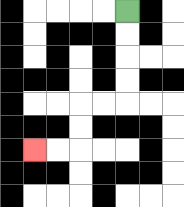{'start': '[5, 0]', 'end': '[1, 6]', 'path_directions': 'D,D,D,D,L,L,D,D,L,L', 'path_coordinates': '[[5, 0], [5, 1], [5, 2], [5, 3], [5, 4], [4, 4], [3, 4], [3, 5], [3, 6], [2, 6], [1, 6]]'}